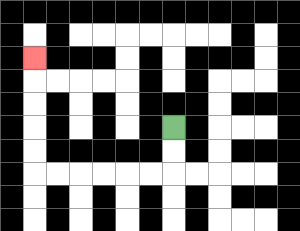{'start': '[7, 5]', 'end': '[1, 2]', 'path_directions': 'D,D,L,L,L,L,L,L,U,U,U,U,U', 'path_coordinates': '[[7, 5], [7, 6], [7, 7], [6, 7], [5, 7], [4, 7], [3, 7], [2, 7], [1, 7], [1, 6], [1, 5], [1, 4], [1, 3], [1, 2]]'}